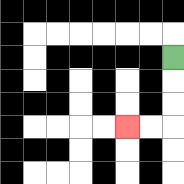{'start': '[7, 2]', 'end': '[5, 5]', 'path_directions': 'D,D,D,L,L', 'path_coordinates': '[[7, 2], [7, 3], [7, 4], [7, 5], [6, 5], [5, 5]]'}